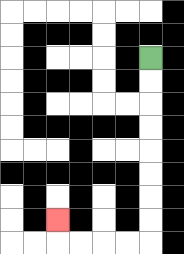{'start': '[6, 2]', 'end': '[2, 9]', 'path_directions': 'D,D,D,D,D,D,D,D,L,L,L,L,U', 'path_coordinates': '[[6, 2], [6, 3], [6, 4], [6, 5], [6, 6], [6, 7], [6, 8], [6, 9], [6, 10], [5, 10], [4, 10], [3, 10], [2, 10], [2, 9]]'}